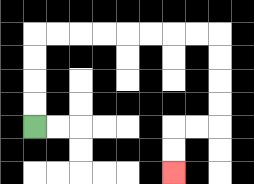{'start': '[1, 5]', 'end': '[7, 7]', 'path_directions': 'U,U,U,U,R,R,R,R,R,R,R,R,D,D,D,D,L,L,D,D', 'path_coordinates': '[[1, 5], [1, 4], [1, 3], [1, 2], [1, 1], [2, 1], [3, 1], [4, 1], [5, 1], [6, 1], [7, 1], [8, 1], [9, 1], [9, 2], [9, 3], [9, 4], [9, 5], [8, 5], [7, 5], [7, 6], [7, 7]]'}